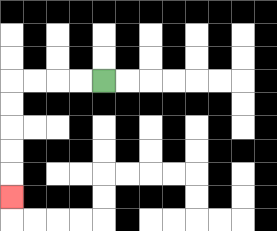{'start': '[4, 3]', 'end': '[0, 8]', 'path_directions': 'L,L,L,L,D,D,D,D,D', 'path_coordinates': '[[4, 3], [3, 3], [2, 3], [1, 3], [0, 3], [0, 4], [0, 5], [0, 6], [0, 7], [0, 8]]'}